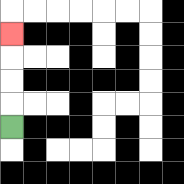{'start': '[0, 5]', 'end': '[0, 1]', 'path_directions': 'U,U,U,U', 'path_coordinates': '[[0, 5], [0, 4], [0, 3], [0, 2], [0, 1]]'}